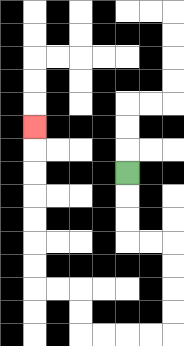{'start': '[5, 7]', 'end': '[1, 5]', 'path_directions': 'D,D,D,R,R,D,D,D,D,L,L,L,L,U,U,L,L,U,U,U,U,U,U,U', 'path_coordinates': '[[5, 7], [5, 8], [5, 9], [5, 10], [6, 10], [7, 10], [7, 11], [7, 12], [7, 13], [7, 14], [6, 14], [5, 14], [4, 14], [3, 14], [3, 13], [3, 12], [2, 12], [1, 12], [1, 11], [1, 10], [1, 9], [1, 8], [1, 7], [1, 6], [1, 5]]'}